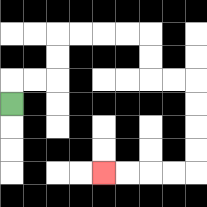{'start': '[0, 4]', 'end': '[4, 7]', 'path_directions': 'U,R,R,U,U,R,R,R,R,D,D,R,R,D,D,D,D,L,L,L,L', 'path_coordinates': '[[0, 4], [0, 3], [1, 3], [2, 3], [2, 2], [2, 1], [3, 1], [4, 1], [5, 1], [6, 1], [6, 2], [6, 3], [7, 3], [8, 3], [8, 4], [8, 5], [8, 6], [8, 7], [7, 7], [6, 7], [5, 7], [4, 7]]'}